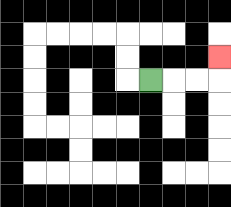{'start': '[6, 3]', 'end': '[9, 2]', 'path_directions': 'R,R,R,U', 'path_coordinates': '[[6, 3], [7, 3], [8, 3], [9, 3], [9, 2]]'}